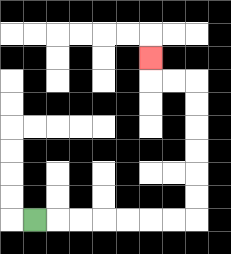{'start': '[1, 9]', 'end': '[6, 2]', 'path_directions': 'R,R,R,R,R,R,R,U,U,U,U,U,U,L,L,U', 'path_coordinates': '[[1, 9], [2, 9], [3, 9], [4, 9], [5, 9], [6, 9], [7, 9], [8, 9], [8, 8], [8, 7], [8, 6], [8, 5], [8, 4], [8, 3], [7, 3], [6, 3], [6, 2]]'}